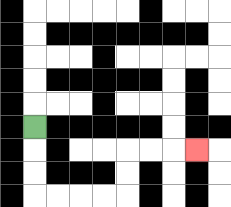{'start': '[1, 5]', 'end': '[8, 6]', 'path_directions': 'D,D,D,R,R,R,R,U,U,R,R,R', 'path_coordinates': '[[1, 5], [1, 6], [1, 7], [1, 8], [2, 8], [3, 8], [4, 8], [5, 8], [5, 7], [5, 6], [6, 6], [7, 6], [8, 6]]'}